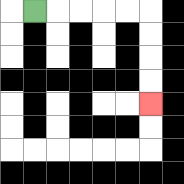{'start': '[1, 0]', 'end': '[6, 4]', 'path_directions': 'R,R,R,R,R,D,D,D,D', 'path_coordinates': '[[1, 0], [2, 0], [3, 0], [4, 0], [5, 0], [6, 0], [6, 1], [6, 2], [6, 3], [6, 4]]'}